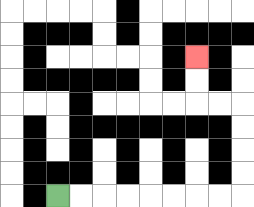{'start': '[2, 8]', 'end': '[8, 2]', 'path_directions': 'R,R,R,R,R,R,R,R,U,U,U,U,L,L,U,U', 'path_coordinates': '[[2, 8], [3, 8], [4, 8], [5, 8], [6, 8], [7, 8], [8, 8], [9, 8], [10, 8], [10, 7], [10, 6], [10, 5], [10, 4], [9, 4], [8, 4], [8, 3], [8, 2]]'}